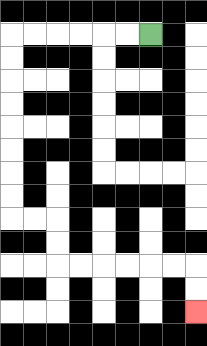{'start': '[6, 1]', 'end': '[8, 13]', 'path_directions': 'L,L,L,L,L,L,D,D,D,D,D,D,D,D,R,R,D,D,R,R,R,R,R,R,D,D', 'path_coordinates': '[[6, 1], [5, 1], [4, 1], [3, 1], [2, 1], [1, 1], [0, 1], [0, 2], [0, 3], [0, 4], [0, 5], [0, 6], [0, 7], [0, 8], [0, 9], [1, 9], [2, 9], [2, 10], [2, 11], [3, 11], [4, 11], [5, 11], [6, 11], [7, 11], [8, 11], [8, 12], [8, 13]]'}